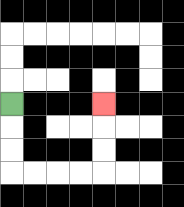{'start': '[0, 4]', 'end': '[4, 4]', 'path_directions': 'D,D,D,R,R,R,R,U,U,U', 'path_coordinates': '[[0, 4], [0, 5], [0, 6], [0, 7], [1, 7], [2, 7], [3, 7], [4, 7], [4, 6], [4, 5], [4, 4]]'}